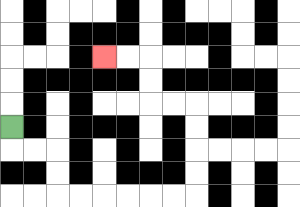{'start': '[0, 5]', 'end': '[4, 2]', 'path_directions': 'D,R,R,D,D,R,R,R,R,R,R,U,U,U,U,L,L,U,U,L,L', 'path_coordinates': '[[0, 5], [0, 6], [1, 6], [2, 6], [2, 7], [2, 8], [3, 8], [4, 8], [5, 8], [6, 8], [7, 8], [8, 8], [8, 7], [8, 6], [8, 5], [8, 4], [7, 4], [6, 4], [6, 3], [6, 2], [5, 2], [4, 2]]'}